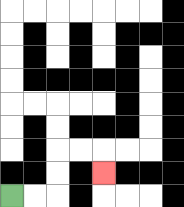{'start': '[0, 8]', 'end': '[4, 7]', 'path_directions': 'R,R,U,U,R,R,D', 'path_coordinates': '[[0, 8], [1, 8], [2, 8], [2, 7], [2, 6], [3, 6], [4, 6], [4, 7]]'}